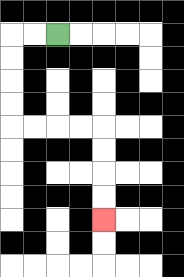{'start': '[2, 1]', 'end': '[4, 9]', 'path_directions': 'L,L,D,D,D,D,R,R,R,R,D,D,D,D', 'path_coordinates': '[[2, 1], [1, 1], [0, 1], [0, 2], [0, 3], [0, 4], [0, 5], [1, 5], [2, 5], [3, 5], [4, 5], [4, 6], [4, 7], [4, 8], [4, 9]]'}